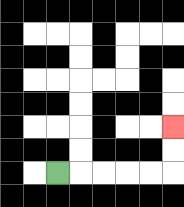{'start': '[2, 7]', 'end': '[7, 5]', 'path_directions': 'R,R,R,R,R,U,U', 'path_coordinates': '[[2, 7], [3, 7], [4, 7], [5, 7], [6, 7], [7, 7], [7, 6], [7, 5]]'}